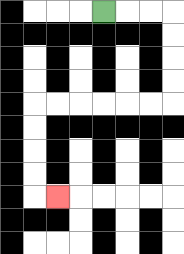{'start': '[4, 0]', 'end': '[2, 8]', 'path_directions': 'R,R,R,D,D,D,D,L,L,L,L,L,L,D,D,D,D,R', 'path_coordinates': '[[4, 0], [5, 0], [6, 0], [7, 0], [7, 1], [7, 2], [7, 3], [7, 4], [6, 4], [5, 4], [4, 4], [3, 4], [2, 4], [1, 4], [1, 5], [1, 6], [1, 7], [1, 8], [2, 8]]'}